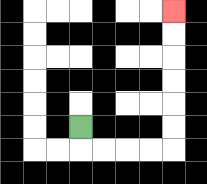{'start': '[3, 5]', 'end': '[7, 0]', 'path_directions': 'D,R,R,R,R,U,U,U,U,U,U', 'path_coordinates': '[[3, 5], [3, 6], [4, 6], [5, 6], [6, 6], [7, 6], [7, 5], [7, 4], [7, 3], [7, 2], [7, 1], [7, 0]]'}